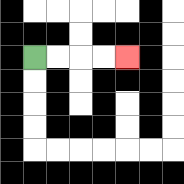{'start': '[1, 2]', 'end': '[5, 2]', 'path_directions': 'R,R,R,R', 'path_coordinates': '[[1, 2], [2, 2], [3, 2], [4, 2], [5, 2]]'}